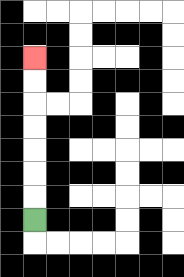{'start': '[1, 9]', 'end': '[1, 2]', 'path_directions': 'U,U,U,U,U,U,U', 'path_coordinates': '[[1, 9], [1, 8], [1, 7], [1, 6], [1, 5], [1, 4], [1, 3], [1, 2]]'}